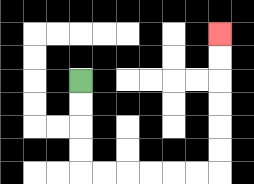{'start': '[3, 3]', 'end': '[9, 1]', 'path_directions': 'D,D,D,D,R,R,R,R,R,R,U,U,U,U,U,U', 'path_coordinates': '[[3, 3], [3, 4], [3, 5], [3, 6], [3, 7], [4, 7], [5, 7], [6, 7], [7, 7], [8, 7], [9, 7], [9, 6], [9, 5], [9, 4], [9, 3], [9, 2], [9, 1]]'}